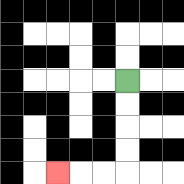{'start': '[5, 3]', 'end': '[2, 7]', 'path_directions': 'D,D,D,D,L,L,L', 'path_coordinates': '[[5, 3], [5, 4], [5, 5], [5, 6], [5, 7], [4, 7], [3, 7], [2, 7]]'}